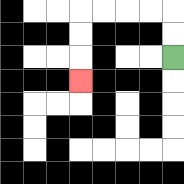{'start': '[7, 2]', 'end': '[3, 3]', 'path_directions': 'U,U,L,L,L,L,D,D,D', 'path_coordinates': '[[7, 2], [7, 1], [7, 0], [6, 0], [5, 0], [4, 0], [3, 0], [3, 1], [3, 2], [3, 3]]'}